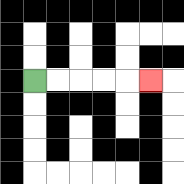{'start': '[1, 3]', 'end': '[6, 3]', 'path_directions': 'R,R,R,R,R', 'path_coordinates': '[[1, 3], [2, 3], [3, 3], [4, 3], [5, 3], [6, 3]]'}